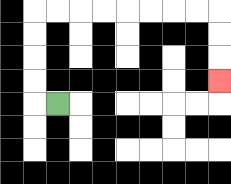{'start': '[2, 4]', 'end': '[9, 3]', 'path_directions': 'L,U,U,U,U,R,R,R,R,R,R,R,R,D,D,D', 'path_coordinates': '[[2, 4], [1, 4], [1, 3], [1, 2], [1, 1], [1, 0], [2, 0], [3, 0], [4, 0], [5, 0], [6, 0], [7, 0], [8, 0], [9, 0], [9, 1], [9, 2], [9, 3]]'}